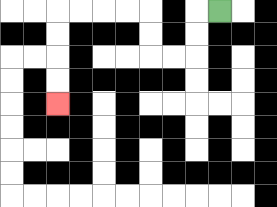{'start': '[9, 0]', 'end': '[2, 4]', 'path_directions': 'L,D,D,L,L,U,U,L,L,L,L,D,D,D,D', 'path_coordinates': '[[9, 0], [8, 0], [8, 1], [8, 2], [7, 2], [6, 2], [6, 1], [6, 0], [5, 0], [4, 0], [3, 0], [2, 0], [2, 1], [2, 2], [2, 3], [2, 4]]'}